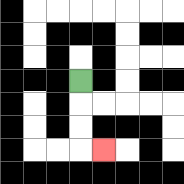{'start': '[3, 3]', 'end': '[4, 6]', 'path_directions': 'D,D,D,R', 'path_coordinates': '[[3, 3], [3, 4], [3, 5], [3, 6], [4, 6]]'}